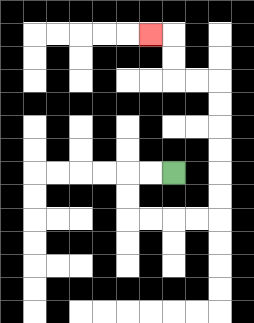{'start': '[7, 7]', 'end': '[6, 1]', 'path_directions': 'L,L,D,D,R,R,R,R,U,U,U,U,U,U,L,L,U,U,L', 'path_coordinates': '[[7, 7], [6, 7], [5, 7], [5, 8], [5, 9], [6, 9], [7, 9], [8, 9], [9, 9], [9, 8], [9, 7], [9, 6], [9, 5], [9, 4], [9, 3], [8, 3], [7, 3], [7, 2], [7, 1], [6, 1]]'}